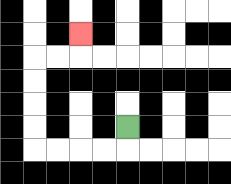{'start': '[5, 5]', 'end': '[3, 1]', 'path_directions': 'D,L,L,L,L,U,U,U,U,R,R,U', 'path_coordinates': '[[5, 5], [5, 6], [4, 6], [3, 6], [2, 6], [1, 6], [1, 5], [1, 4], [1, 3], [1, 2], [2, 2], [3, 2], [3, 1]]'}